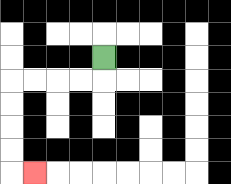{'start': '[4, 2]', 'end': '[1, 7]', 'path_directions': 'D,L,L,L,L,D,D,D,D,R', 'path_coordinates': '[[4, 2], [4, 3], [3, 3], [2, 3], [1, 3], [0, 3], [0, 4], [0, 5], [0, 6], [0, 7], [1, 7]]'}